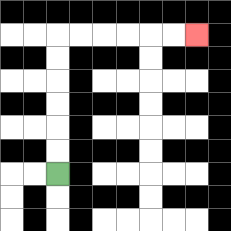{'start': '[2, 7]', 'end': '[8, 1]', 'path_directions': 'U,U,U,U,U,U,R,R,R,R,R,R', 'path_coordinates': '[[2, 7], [2, 6], [2, 5], [2, 4], [2, 3], [2, 2], [2, 1], [3, 1], [4, 1], [5, 1], [6, 1], [7, 1], [8, 1]]'}